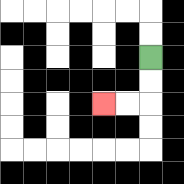{'start': '[6, 2]', 'end': '[4, 4]', 'path_directions': 'D,D,L,L', 'path_coordinates': '[[6, 2], [6, 3], [6, 4], [5, 4], [4, 4]]'}